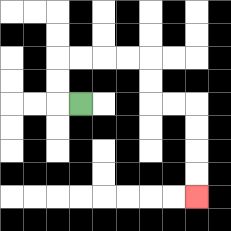{'start': '[3, 4]', 'end': '[8, 8]', 'path_directions': 'L,U,U,R,R,R,R,D,D,R,R,D,D,D,D', 'path_coordinates': '[[3, 4], [2, 4], [2, 3], [2, 2], [3, 2], [4, 2], [5, 2], [6, 2], [6, 3], [6, 4], [7, 4], [8, 4], [8, 5], [8, 6], [8, 7], [8, 8]]'}